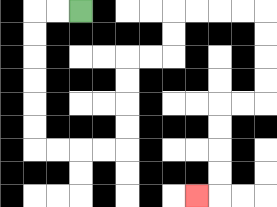{'start': '[3, 0]', 'end': '[8, 8]', 'path_directions': 'L,L,D,D,D,D,D,D,R,R,R,R,U,U,U,U,R,R,U,U,R,R,R,R,D,D,D,D,L,L,D,D,D,D,L', 'path_coordinates': '[[3, 0], [2, 0], [1, 0], [1, 1], [1, 2], [1, 3], [1, 4], [1, 5], [1, 6], [2, 6], [3, 6], [4, 6], [5, 6], [5, 5], [5, 4], [5, 3], [5, 2], [6, 2], [7, 2], [7, 1], [7, 0], [8, 0], [9, 0], [10, 0], [11, 0], [11, 1], [11, 2], [11, 3], [11, 4], [10, 4], [9, 4], [9, 5], [9, 6], [9, 7], [9, 8], [8, 8]]'}